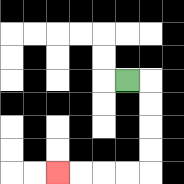{'start': '[5, 3]', 'end': '[2, 7]', 'path_directions': 'R,D,D,D,D,L,L,L,L', 'path_coordinates': '[[5, 3], [6, 3], [6, 4], [6, 5], [6, 6], [6, 7], [5, 7], [4, 7], [3, 7], [2, 7]]'}